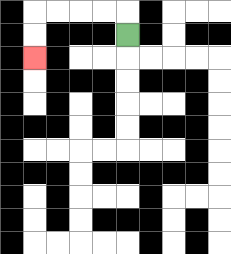{'start': '[5, 1]', 'end': '[1, 2]', 'path_directions': 'U,L,L,L,L,D,D', 'path_coordinates': '[[5, 1], [5, 0], [4, 0], [3, 0], [2, 0], [1, 0], [1, 1], [1, 2]]'}